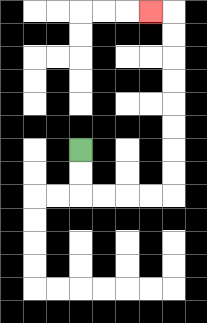{'start': '[3, 6]', 'end': '[6, 0]', 'path_directions': 'D,D,R,R,R,R,U,U,U,U,U,U,U,U,L', 'path_coordinates': '[[3, 6], [3, 7], [3, 8], [4, 8], [5, 8], [6, 8], [7, 8], [7, 7], [7, 6], [7, 5], [7, 4], [7, 3], [7, 2], [7, 1], [7, 0], [6, 0]]'}